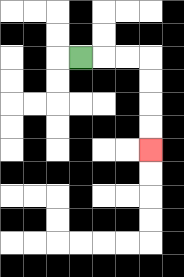{'start': '[3, 2]', 'end': '[6, 6]', 'path_directions': 'R,R,R,D,D,D,D', 'path_coordinates': '[[3, 2], [4, 2], [5, 2], [6, 2], [6, 3], [6, 4], [6, 5], [6, 6]]'}